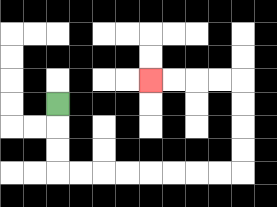{'start': '[2, 4]', 'end': '[6, 3]', 'path_directions': 'D,D,D,R,R,R,R,R,R,R,R,U,U,U,U,L,L,L,L', 'path_coordinates': '[[2, 4], [2, 5], [2, 6], [2, 7], [3, 7], [4, 7], [5, 7], [6, 7], [7, 7], [8, 7], [9, 7], [10, 7], [10, 6], [10, 5], [10, 4], [10, 3], [9, 3], [8, 3], [7, 3], [6, 3]]'}